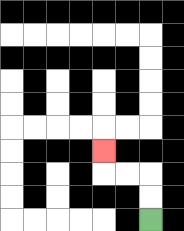{'start': '[6, 9]', 'end': '[4, 6]', 'path_directions': 'U,U,L,L,U', 'path_coordinates': '[[6, 9], [6, 8], [6, 7], [5, 7], [4, 7], [4, 6]]'}